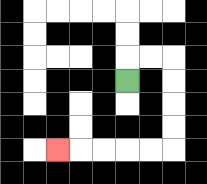{'start': '[5, 3]', 'end': '[2, 6]', 'path_directions': 'U,R,R,D,D,D,D,L,L,L,L,L', 'path_coordinates': '[[5, 3], [5, 2], [6, 2], [7, 2], [7, 3], [7, 4], [7, 5], [7, 6], [6, 6], [5, 6], [4, 6], [3, 6], [2, 6]]'}